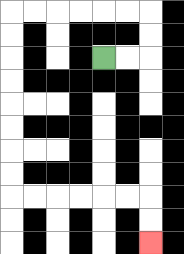{'start': '[4, 2]', 'end': '[6, 10]', 'path_directions': 'R,R,U,U,L,L,L,L,L,L,D,D,D,D,D,D,D,D,R,R,R,R,R,R,D,D', 'path_coordinates': '[[4, 2], [5, 2], [6, 2], [6, 1], [6, 0], [5, 0], [4, 0], [3, 0], [2, 0], [1, 0], [0, 0], [0, 1], [0, 2], [0, 3], [0, 4], [0, 5], [0, 6], [0, 7], [0, 8], [1, 8], [2, 8], [3, 8], [4, 8], [5, 8], [6, 8], [6, 9], [6, 10]]'}